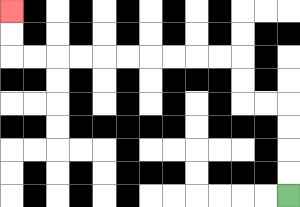{'start': '[12, 8]', 'end': '[0, 0]', 'path_directions': 'U,U,U,U,L,L,U,U,L,L,L,L,L,L,L,L,L,L,U,U', 'path_coordinates': '[[12, 8], [12, 7], [12, 6], [12, 5], [12, 4], [11, 4], [10, 4], [10, 3], [10, 2], [9, 2], [8, 2], [7, 2], [6, 2], [5, 2], [4, 2], [3, 2], [2, 2], [1, 2], [0, 2], [0, 1], [0, 0]]'}